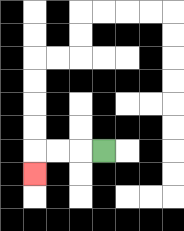{'start': '[4, 6]', 'end': '[1, 7]', 'path_directions': 'L,L,L,D', 'path_coordinates': '[[4, 6], [3, 6], [2, 6], [1, 6], [1, 7]]'}